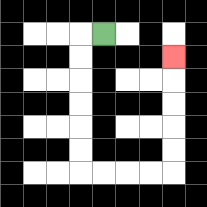{'start': '[4, 1]', 'end': '[7, 2]', 'path_directions': 'L,D,D,D,D,D,D,R,R,R,R,U,U,U,U,U', 'path_coordinates': '[[4, 1], [3, 1], [3, 2], [3, 3], [3, 4], [3, 5], [3, 6], [3, 7], [4, 7], [5, 7], [6, 7], [7, 7], [7, 6], [7, 5], [7, 4], [7, 3], [7, 2]]'}